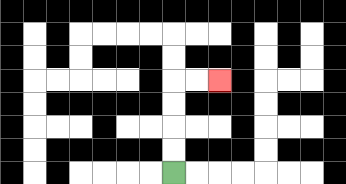{'start': '[7, 7]', 'end': '[9, 3]', 'path_directions': 'U,U,U,U,R,R', 'path_coordinates': '[[7, 7], [7, 6], [7, 5], [7, 4], [7, 3], [8, 3], [9, 3]]'}